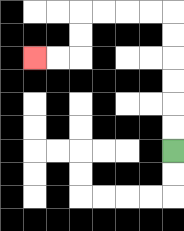{'start': '[7, 6]', 'end': '[1, 2]', 'path_directions': 'U,U,U,U,U,U,L,L,L,L,D,D,L,L', 'path_coordinates': '[[7, 6], [7, 5], [7, 4], [7, 3], [7, 2], [7, 1], [7, 0], [6, 0], [5, 0], [4, 0], [3, 0], [3, 1], [3, 2], [2, 2], [1, 2]]'}